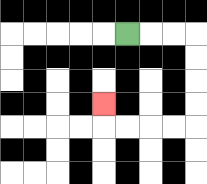{'start': '[5, 1]', 'end': '[4, 4]', 'path_directions': 'R,R,R,D,D,D,D,L,L,L,L,U', 'path_coordinates': '[[5, 1], [6, 1], [7, 1], [8, 1], [8, 2], [8, 3], [8, 4], [8, 5], [7, 5], [6, 5], [5, 5], [4, 5], [4, 4]]'}